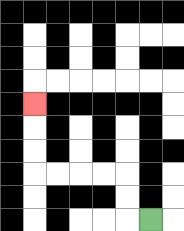{'start': '[6, 9]', 'end': '[1, 4]', 'path_directions': 'L,U,U,L,L,L,L,U,U,U', 'path_coordinates': '[[6, 9], [5, 9], [5, 8], [5, 7], [4, 7], [3, 7], [2, 7], [1, 7], [1, 6], [1, 5], [1, 4]]'}